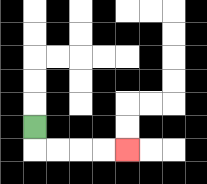{'start': '[1, 5]', 'end': '[5, 6]', 'path_directions': 'D,R,R,R,R', 'path_coordinates': '[[1, 5], [1, 6], [2, 6], [3, 6], [4, 6], [5, 6]]'}